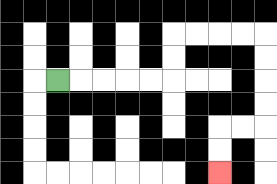{'start': '[2, 3]', 'end': '[9, 7]', 'path_directions': 'R,R,R,R,R,U,U,R,R,R,R,D,D,D,D,L,L,D,D', 'path_coordinates': '[[2, 3], [3, 3], [4, 3], [5, 3], [6, 3], [7, 3], [7, 2], [7, 1], [8, 1], [9, 1], [10, 1], [11, 1], [11, 2], [11, 3], [11, 4], [11, 5], [10, 5], [9, 5], [9, 6], [9, 7]]'}